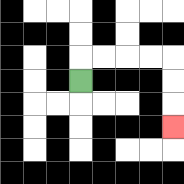{'start': '[3, 3]', 'end': '[7, 5]', 'path_directions': 'U,R,R,R,R,D,D,D', 'path_coordinates': '[[3, 3], [3, 2], [4, 2], [5, 2], [6, 2], [7, 2], [7, 3], [7, 4], [7, 5]]'}